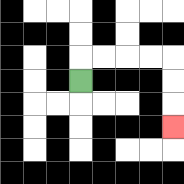{'start': '[3, 3]', 'end': '[7, 5]', 'path_directions': 'U,R,R,R,R,D,D,D', 'path_coordinates': '[[3, 3], [3, 2], [4, 2], [5, 2], [6, 2], [7, 2], [7, 3], [7, 4], [7, 5]]'}